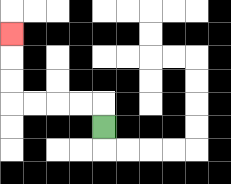{'start': '[4, 5]', 'end': '[0, 1]', 'path_directions': 'U,L,L,L,L,U,U,U', 'path_coordinates': '[[4, 5], [4, 4], [3, 4], [2, 4], [1, 4], [0, 4], [0, 3], [0, 2], [0, 1]]'}